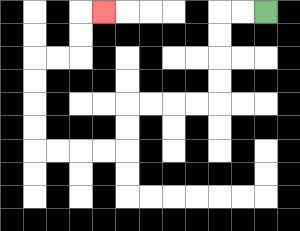{'start': '[11, 0]', 'end': '[4, 0]', 'path_directions': 'L,L,D,D,D,D,L,L,L,L,D,D,L,L,L,L,U,U,U,U,R,R,U,U,R', 'path_coordinates': '[[11, 0], [10, 0], [9, 0], [9, 1], [9, 2], [9, 3], [9, 4], [8, 4], [7, 4], [6, 4], [5, 4], [5, 5], [5, 6], [4, 6], [3, 6], [2, 6], [1, 6], [1, 5], [1, 4], [1, 3], [1, 2], [2, 2], [3, 2], [3, 1], [3, 0], [4, 0]]'}